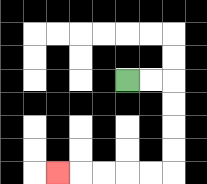{'start': '[5, 3]', 'end': '[2, 7]', 'path_directions': 'R,R,D,D,D,D,L,L,L,L,L', 'path_coordinates': '[[5, 3], [6, 3], [7, 3], [7, 4], [7, 5], [7, 6], [7, 7], [6, 7], [5, 7], [4, 7], [3, 7], [2, 7]]'}